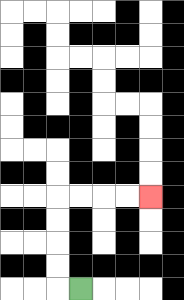{'start': '[3, 12]', 'end': '[6, 8]', 'path_directions': 'L,U,U,U,U,R,R,R,R', 'path_coordinates': '[[3, 12], [2, 12], [2, 11], [2, 10], [2, 9], [2, 8], [3, 8], [4, 8], [5, 8], [6, 8]]'}